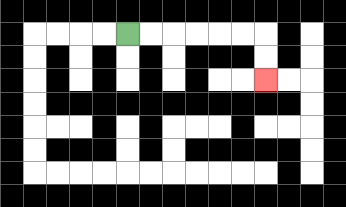{'start': '[5, 1]', 'end': '[11, 3]', 'path_directions': 'R,R,R,R,R,R,D,D', 'path_coordinates': '[[5, 1], [6, 1], [7, 1], [8, 1], [9, 1], [10, 1], [11, 1], [11, 2], [11, 3]]'}